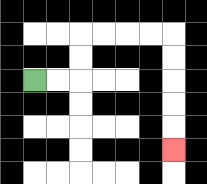{'start': '[1, 3]', 'end': '[7, 6]', 'path_directions': 'R,R,U,U,R,R,R,R,D,D,D,D,D', 'path_coordinates': '[[1, 3], [2, 3], [3, 3], [3, 2], [3, 1], [4, 1], [5, 1], [6, 1], [7, 1], [7, 2], [7, 3], [7, 4], [7, 5], [7, 6]]'}